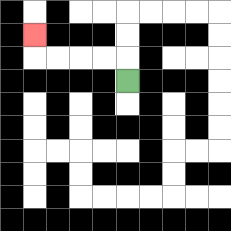{'start': '[5, 3]', 'end': '[1, 1]', 'path_directions': 'U,L,L,L,L,U', 'path_coordinates': '[[5, 3], [5, 2], [4, 2], [3, 2], [2, 2], [1, 2], [1, 1]]'}